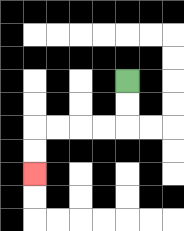{'start': '[5, 3]', 'end': '[1, 7]', 'path_directions': 'D,D,L,L,L,L,D,D', 'path_coordinates': '[[5, 3], [5, 4], [5, 5], [4, 5], [3, 5], [2, 5], [1, 5], [1, 6], [1, 7]]'}